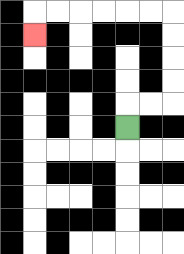{'start': '[5, 5]', 'end': '[1, 1]', 'path_directions': 'U,R,R,U,U,U,U,L,L,L,L,L,L,D', 'path_coordinates': '[[5, 5], [5, 4], [6, 4], [7, 4], [7, 3], [7, 2], [7, 1], [7, 0], [6, 0], [5, 0], [4, 0], [3, 0], [2, 0], [1, 0], [1, 1]]'}